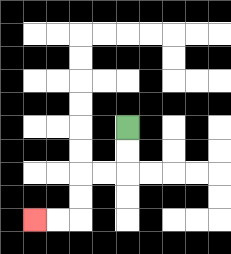{'start': '[5, 5]', 'end': '[1, 9]', 'path_directions': 'D,D,L,L,D,D,L,L', 'path_coordinates': '[[5, 5], [5, 6], [5, 7], [4, 7], [3, 7], [3, 8], [3, 9], [2, 9], [1, 9]]'}